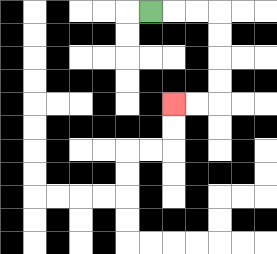{'start': '[6, 0]', 'end': '[7, 4]', 'path_directions': 'R,R,R,D,D,D,D,L,L', 'path_coordinates': '[[6, 0], [7, 0], [8, 0], [9, 0], [9, 1], [9, 2], [9, 3], [9, 4], [8, 4], [7, 4]]'}